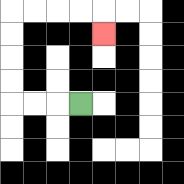{'start': '[3, 4]', 'end': '[4, 1]', 'path_directions': 'L,L,L,U,U,U,U,R,R,R,R,D', 'path_coordinates': '[[3, 4], [2, 4], [1, 4], [0, 4], [0, 3], [0, 2], [0, 1], [0, 0], [1, 0], [2, 0], [3, 0], [4, 0], [4, 1]]'}